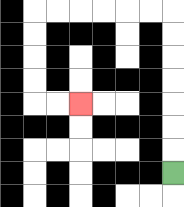{'start': '[7, 7]', 'end': '[3, 4]', 'path_directions': 'U,U,U,U,U,U,U,L,L,L,L,L,L,D,D,D,D,R,R', 'path_coordinates': '[[7, 7], [7, 6], [7, 5], [7, 4], [7, 3], [7, 2], [7, 1], [7, 0], [6, 0], [5, 0], [4, 0], [3, 0], [2, 0], [1, 0], [1, 1], [1, 2], [1, 3], [1, 4], [2, 4], [3, 4]]'}